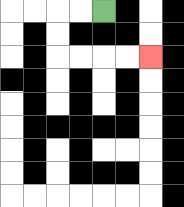{'start': '[4, 0]', 'end': '[6, 2]', 'path_directions': 'L,L,D,D,R,R,R,R', 'path_coordinates': '[[4, 0], [3, 0], [2, 0], [2, 1], [2, 2], [3, 2], [4, 2], [5, 2], [6, 2]]'}